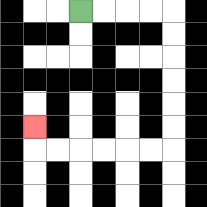{'start': '[3, 0]', 'end': '[1, 5]', 'path_directions': 'R,R,R,R,D,D,D,D,D,D,L,L,L,L,L,L,U', 'path_coordinates': '[[3, 0], [4, 0], [5, 0], [6, 0], [7, 0], [7, 1], [7, 2], [7, 3], [7, 4], [7, 5], [7, 6], [6, 6], [5, 6], [4, 6], [3, 6], [2, 6], [1, 6], [1, 5]]'}